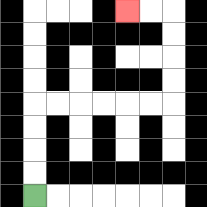{'start': '[1, 8]', 'end': '[5, 0]', 'path_directions': 'U,U,U,U,R,R,R,R,R,R,U,U,U,U,L,L', 'path_coordinates': '[[1, 8], [1, 7], [1, 6], [1, 5], [1, 4], [2, 4], [3, 4], [4, 4], [5, 4], [6, 4], [7, 4], [7, 3], [7, 2], [7, 1], [7, 0], [6, 0], [5, 0]]'}